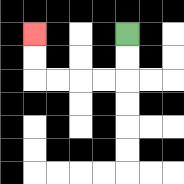{'start': '[5, 1]', 'end': '[1, 1]', 'path_directions': 'D,D,L,L,L,L,U,U', 'path_coordinates': '[[5, 1], [5, 2], [5, 3], [4, 3], [3, 3], [2, 3], [1, 3], [1, 2], [1, 1]]'}